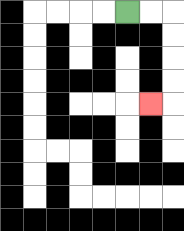{'start': '[5, 0]', 'end': '[6, 4]', 'path_directions': 'R,R,D,D,D,D,L', 'path_coordinates': '[[5, 0], [6, 0], [7, 0], [7, 1], [7, 2], [7, 3], [7, 4], [6, 4]]'}